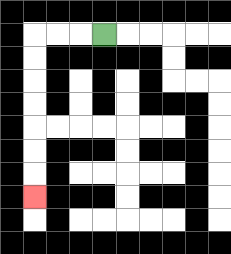{'start': '[4, 1]', 'end': '[1, 8]', 'path_directions': 'L,L,L,D,D,D,D,D,D,D', 'path_coordinates': '[[4, 1], [3, 1], [2, 1], [1, 1], [1, 2], [1, 3], [1, 4], [1, 5], [1, 6], [1, 7], [1, 8]]'}